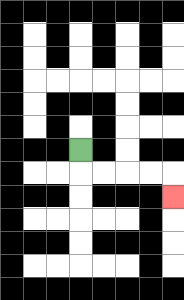{'start': '[3, 6]', 'end': '[7, 8]', 'path_directions': 'D,R,R,R,R,D', 'path_coordinates': '[[3, 6], [3, 7], [4, 7], [5, 7], [6, 7], [7, 7], [7, 8]]'}